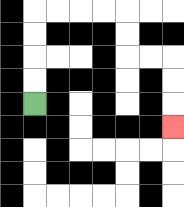{'start': '[1, 4]', 'end': '[7, 5]', 'path_directions': 'U,U,U,U,R,R,R,R,D,D,R,R,D,D,D', 'path_coordinates': '[[1, 4], [1, 3], [1, 2], [1, 1], [1, 0], [2, 0], [3, 0], [4, 0], [5, 0], [5, 1], [5, 2], [6, 2], [7, 2], [7, 3], [7, 4], [7, 5]]'}